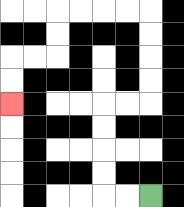{'start': '[6, 8]', 'end': '[0, 4]', 'path_directions': 'L,L,U,U,U,U,R,R,U,U,U,U,L,L,L,L,D,D,L,L,D,D', 'path_coordinates': '[[6, 8], [5, 8], [4, 8], [4, 7], [4, 6], [4, 5], [4, 4], [5, 4], [6, 4], [6, 3], [6, 2], [6, 1], [6, 0], [5, 0], [4, 0], [3, 0], [2, 0], [2, 1], [2, 2], [1, 2], [0, 2], [0, 3], [0, 4]]'}